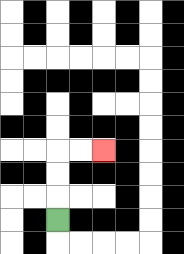{'start': '[2, 9]', 'end': '[4, 6]', 'path_directions': 'U,U,U,R,R', 'path_coordinates': '[[2, 9], [2, 8], [2, 7], [2, 6], [3, 6], [4, 6]]'}